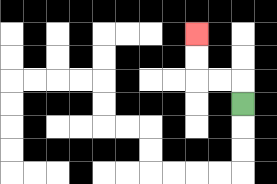{'start': '[10, 4]', 'end': '[8, 1]', 'path_directions': 'U,L,L,U,U', 'path_coordinates': '[[10, 4], [10, 3], [9, 3], [8, 3], [8, 2], [8, 1]]'}